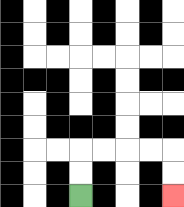{'start': '[3, 8]', 'end': '[7, 8]', 'path_directions': 'U,U,R,R,R,R,D,D', 'path_coordinates': '[[3, 8], [3, 7], [3, 6], [4, 6], [5, 6], [6, 6], [7, 6], [7, 7], [7, 8]]'}